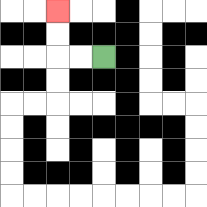{'start': '[4, 2]', 'end': '[2, 0]', 'path_directions': 'L,L,U,U', 'path_coordinates': '[[4, 2], [3, 2], [2, 2], [2, 1], [2, 0]]'}